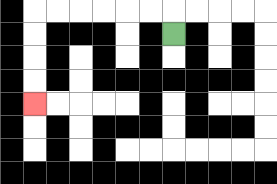{'start': '[7, 1]', 'end': '[1, 4]', 'path_directions': 'U,L,L,L,L,L,L,D,D,D,D', 'path_coordinates': '[[7, 1], [7, 0], [6, 0], [5, 0], [4, 0], [3, 0], [2, 0], [1, 0], [1, 1], [1, 2], [1, 3], [1, 4]]'}